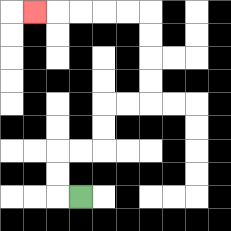{'start': '[3, 8]', 'end': '[1, 0]', 'path_directions': 'L,U,U,R,R,U,U,R,R,U,U,U,U,L,L,L,L,L', 'path_coordinates': '[[3, 8], [2, 8], [2, 7], [2, 6], [3, 6], [4, 6], [4, 5], [4, 4], [5, 4], [6, 4], [6, 3], [6, 2], [6, 1], [6, 0], [5, 0], [4, 0], [3, 0], [2, 0], [1, 0]]'}